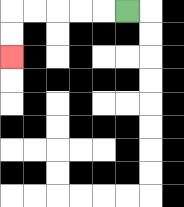{'start': '[5, 0]', 'end': '[0, 2]', 'path_directions': 'L,L,L,L,L,D,D', 'path_coordinates': '[[5, 0], [4, 0], [3, 0], [2, 0], [1, 0], [0, 0], [0, 1], [0, 2]]'}